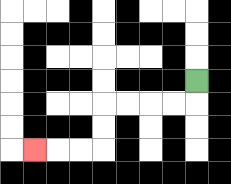{'start': '[8, 3]', 'end': '[1, 6]', 'path_directions': 'D,L,L,L,L,D,D,L,L,L', 'path_coordinates': '[[8, 3], [8, 4], [7, 4], [6, 4], [5, 4], [4, 4], [4, 5], [4, 6], [3, 6], [2, 6], [1, 6]]'}